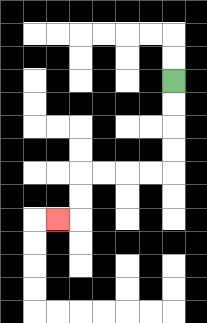{'start': '[7, 3]', 'end': '[2, 9]', 'path_directions': 'D,D,D,D,L,L,L,L,D,D,L', 'path_coordinates': '[[7, 3], [7, 4], [7, 5], [7, 6], [7, 7], [6, 7], [5, 7], [4, 7], [3, 7], [3, 8], [3, 9], [2, 9]]'}